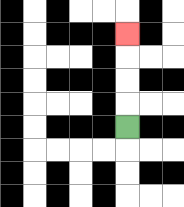{'start': '[5, 5]', 'end': '[5, 1]', 'path_directions': 'U,U,U,U', 'path_coordinates': '[[5, 5], [5, 4], [5, 3], [5, 2], [5, 1]]'}